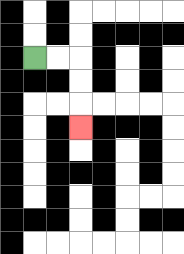{'start': '[1, 2]', 'end': '[3, 5]', 'path_directions': 'R,R,D,D,D', 'path_coordinates': '[[1, 2], [2, 2], [3, 2], [3, 3], [3, 4], [3, 5]]'}